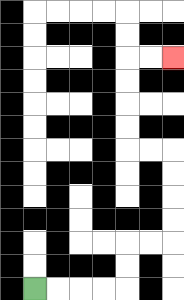{'start': '[1, 12]', 'end': '[7, 2]', 'path_directions': 'R,R,R,R,U,U,R,R,U,U,U,U,L,L,U,U,U,U,R,R', 'path_coordinates': '[[1, 12], [2, 12], [3, 12], [4, 12], [5, 12], [5, 11], [5, 10], [6, 10], [7, 10], [7, 9], [7, 8], [7, 7], [7, 6], [6, 6], [5, 6], [5, 5], [5, 4], [5, 3], [5, 2], [6, 2], [7, 2]]'}